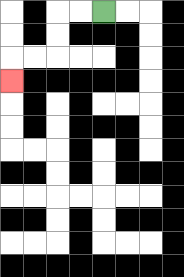{'start': '[4, 0]', 'end': '[0, 3]', 'path_directions': 'L,L,D,D,L,L,D', 'path_coordinates': '[[4, 0], [3, 0], [2, 0], [2, 1], [2, 2], [1, 2], [0, 2], [0, 3]]'}